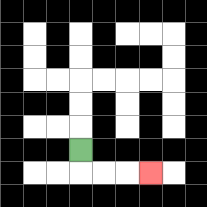{'start': '[3, 6]', 'end': '[6, 7]', 'path_directions': 'D,R,R,R', 'path_coordinates': '[[3, 6], [3, 7], [4, 7], [5, 7], [6, 7]]'}